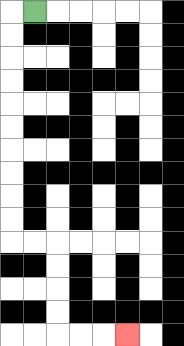{'start': '[1, 0]', 'end': '[5, 14]', 'path_directions': 'L,D,D,D,D,D,D,D,D,D,D,R,R,D,D,D,D,R,R,R', 'path_coordinates': '[[1, 0], [0, 0], [0, 1], [0, 2], [0, 3], [0, 4], [0, 5], [0, 6], [0, 7], [0, 8], [0, 9], [0, 10], [1, 10], [2, 10], [2, 11], [2, 12], [2, 13], [2, 14], [3, 14], [4, 14], [5, 14]]'}